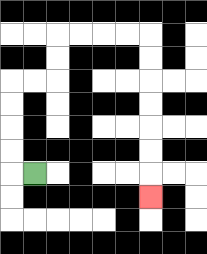{'start': '[1, 7]', 'end': '[6, 8]', 'path_directions': 'L,U,U,U,U,R,R,U,U,R,R,R,R,D,D,D,D,D,D,D', 'path_coordinates': '[[1, 7], [0, 7], [0, 6], [0, 5], [0, 4], [0, 3], [1, 3], [2, 3], [2, 2], [2, 1], [3, 1], [4, 1], [5, 1], [6, 1], [6, 2], [6, 3], [6, 4], [6, 5], [6, 6], [6, 7], [6, 8]]'}